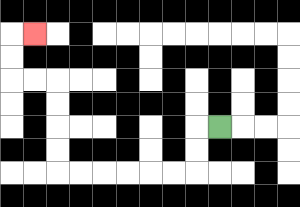{'start': '[9, 5]', 'end': '[1, 1]', 'path_directions': 'L,D,D,L,L,L,L,L,L,U,U,U,U,L,L,U,U,R', 'path_coordinates': '[[9, 5], [8, 5], [8, 6], [8, 7], [7, 7], [6, 7], [5, 7], [4, 7], [3, 7], [2, 7], [2, 6], [2, 5], [2, 4], [2, 3], [1, 3], [0, 3], [0, 2], [0, 1], [1, 1]]'}